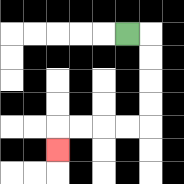{'start': '[5, 1]', 'end': '[2, 6]', 'path_directions': 'R,D,D,D,D,L,L,L,L,D', 'path_coordinates': '[[5, 1], [6, 1], [6, 2], [6, 3], [6, 4], [6, 5], [5, 5], [4, 5], [3, 5], [2, 5], [2, 6]]'}